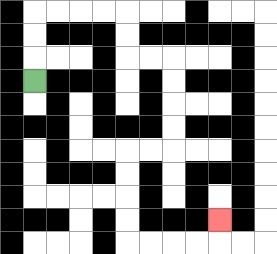{'start': '[1, 3]', 'end': '[9, 9]', 'path_directions': 'U,U,U,R,R,R,R,D,D,R,R,D,D,D,D,L,L,D,D,D,D,R,R,R,R,U', 'path_coordinates': '[[1, 3], [1, 2], [1, 1], [1, 0], [2, 0], [3, 0], [4, 0], [5, 0], [5, 1], [5, 2], [6, 2], [7, 2], [7, 3], [7, 4], [7, 5], [7, 6], [6, 6], [5, 6], [5, 7], [5, 8], [5, 9], [5, 10], [6, 10], [7, 10], [8, 10], [9, 10], [9, 9]]'}